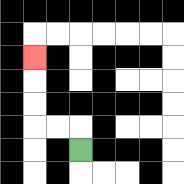{'start': '[3, 6]', 'end': '[1, 2]', 'path_directions': 'U,L,L,U,U,U', 'path_coordinates': '[[3, 6], [3, 5], [2, 5], [1, 5], [1, 4], [1, 3], [1, 2]]'}